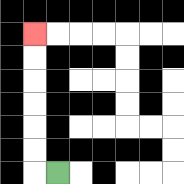{'start': '[2, 7]', 'end': '[1, 1]', 'path_directions': 'L,U,U,U,U,U,U', 'path_coordinates': '[[2, 7], [1, 7], [1, 6], [1, 5], [1, 4], [1, 3], [1, 2], [1, 1]]'}